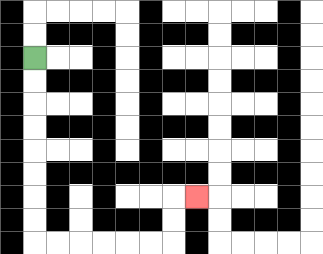{'start': '[1, 2]', 'end': '[8, 8]', 'path_directions': 'D,D,D,D,D,D,D,D,R,R,R,R,R,R,U,U,R', 'path_coordinates': '[[1, 2], [1, 3], [1, 4], [1, 5], [1, 6], [1, 7], [1, 8], [1, 9], [1, 10], [2, 10], [3, 10], [4, 10], [5, 10], [6, 10], [7, 10], [7, 9], [7, 8], [8, 8]]'}